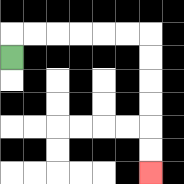{'start': '[0, 2]', 'end': '[6, 7]', 'path_directions': 'U,R,R,R,R,R,R,D,D,D,D,D,D', 'path_coordinates': '[[0, 2], [0, 1], [1, 1], [2, 1], [3, 1], [4, 1], [5, 1], [6, 1], [6, 2], [6, 3], [6, 4], [6, 5], [6, 6], [6, 7]]'}